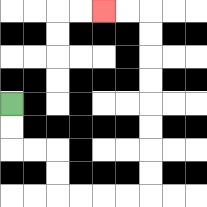{'start': '[0, 4]', 'end': '[4, 0]', 'path_directions': 'D,D,R,R,D,D,R,R,R,R,U,U,U,U,U,U,U,U,L,L', 'path_coordinates': '[[0, 4], [0, 5], [0, 6], [1, 6], [2, 6], [2, 7], [2, 8], [3, 8], [4, 8], [5, 8], [6, 8], [6, 7], [6, 6], [6, 5], [6, 4], [6, 3], [6, 2], [6, 1], [6, 0], [5, 0], [4, 0]]'}